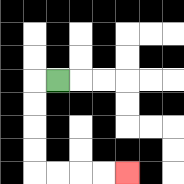{'start': '[2, 3]', 'end': '[5, 7]', 'path_directions': 'L,D,D,D,D,R,R,R,R', 'path_coordinates': '[[2, 3], [1, 3], [1, 4], [1, 5], [1, 6], [1, 7], [2, 7], [3, 7], [4, 7], [5, 7]]'}